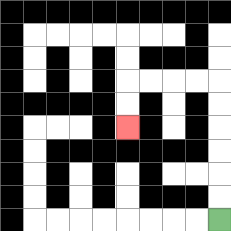{'start': '[9, 9]', 'end': '[5, 5]', 'path_directions': 'U,U,U,U,U,U,L,L,L,L,D,D', 'path_coordinates': '[[9, 9], [9, 8], [9, 7], [9, 6], [9, 5], [9, 4], [9, 3], [8, 3], [7, 3], [6, 3], [5, 3], [5, 4], [5, 5]]'}